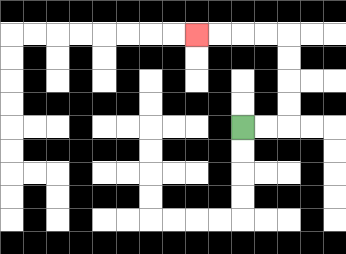{'start': '[10, 5]', 'end': '[8, 1]', 'path_directions': 'R,R,U,U,U,U,L,L,L,L', 'path_coordinates': '[[10, 5], [11, 5], [12, 5], [12, 4], [12, 3], [12, 2], [12, 1], [11, 1], [10, 1], [9, 1], [8, 1]]'}